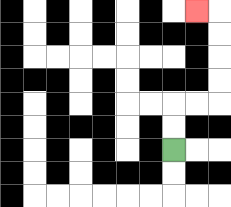{'start': '[7, 6]', 'end': '[8, 0]', 'path_directions': 'U,U,R,R,U,U,U,U,L', 'path_coordinates': '[[7, 6], [7, 5], [7, 4], [8, 4], [9, 4], [9, 3], [9, 2], [9, 1], [9, 0], [8, 0]]'}